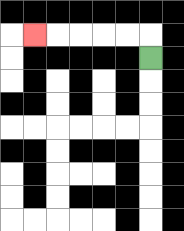{'start': '[6, 2]', 'end': '[1, 1]', 'path_directions': 'U,L,L,L,L,L', 'path_coordinates': '[[6, 2], [6, 1], [5, 1], [4, 1], [3, 1], [2, 1], [1, 1]]'}